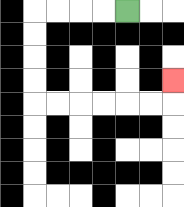{'start': '[5, 0]', 'end': '[7, 3]', 'path_directions': 'L,L,L,L,D,D,D,D,R,R,R,R,R,R,U', 'path_coordinates': '[[5, 0], [4, 0], [3, 0], [2, 0], [1, 0], [1, 1], [1, 2], [1, 3], [1, 4], [2, 4], [3, 4], [4, 4], [5, 4], [6, 4], [7, 4], [7, 3]]'}